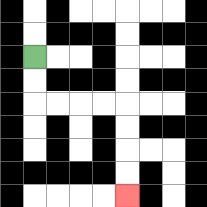{'start': '[1, 2]', 'end': '[5, 8]', 'path_directions': 'D,D,R,R,R,R,D,D,D,D', 'path_coordinates': '[[1, 2], [1, 3], [1, 4], [2, 4], [3, 4], [4, 4], [5, 4], [5, 5], [5, 6], [5, 7], [5, 8]]'}